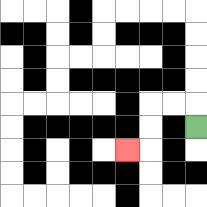{'start': '[8, 5]', 'end': '[5, 6]', 'path_directions': 'U,L,L,D,D,L', 'path_coordinates': '[[8, 5], [8, 4], [7, 4], [6, 4], [6, 5], [6, 6], [5, 6]]'}